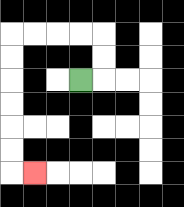{'start': '[3, 3]', 'end': '[1, 7]', 'path_directions': 'R,U,U,L,L,L,L,D,D,D,D,D,D,R', 'path_coordinates': '[[3, 3], [4, 3], [4, 2], [4, 1], [3, 1], [2, 1], [1, 1], [0, 1], [0, 2], [0, 3], [0, 4], [0, 5], [0, 6], [0, 7], [1, 7]]'}